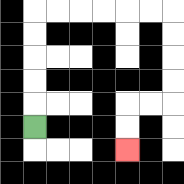{'start': '[1, 5]', 'end': '[5, 6]', 'path_directions': 'U,U,U,U,U,R,R,R,R,R,R,D,D,D,D,L,L,D,D', 'path_coordinates': '[[1, 5], [1, 4], [1, 3], [1, 2], [1, 1], [1, 0], [2, 0], [3, 0], [4, 0], [5, 0], [6, 0], [7, 0], [7, 1], [7, 2], [7, 3], [7, 4], [6, 4], [5, 4], [5, 5], [5, 6]]'}